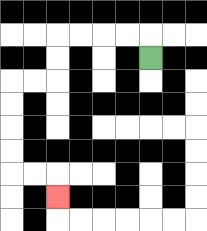{'start': '[6, 2]', 'end': '[2, 8]', 'path_directions': 'U,L,L,L,L,D,D,L,L,D,D,D,D,R,R,D', 'path_coordinates': '[[6, 2], [6, 1], [5, 1], [4, 1], [3, 1], [2, 1], [2, 2], [2, 3], [1, 3], [0, 3], [0, 4], [0, 5], [0, 6], [0, 7], [1, 7], [2, 7], [2, 8]]'}